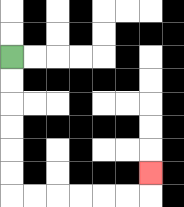{'start': '[0, 2]', 'end': '[6, 7]', 'path_directions': 'D,D,D,D,D,D,R,R,R,R,R,R,U', 'path_coordinates': '[[0, 2], [0, 3], [0, 4], [0, 5], [0, 6], [0, 7], [0, 8], [1, 8], [2, 8], [3, 8], [4, 8], [5, 8], [6, 8], [6, 7]]'}